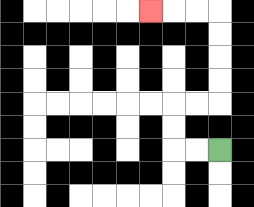{'start': '[9, 6]', 'end': '[6, 0]', 'path_directions': 'L,L,U,U,R,R,U,U,U,U,L,L,L', 'path_coordinates': '[[9, 6], [8, 6], [7, 6], [7, 5], [7, 4], [8, 4], [9, 4], [9, 3], [9, 2], [9, 1], [9, 0], [8, 0], [7, 0], [6, 0]]'}